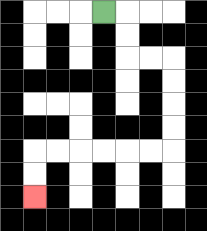{'start': '[4, 0]', 'end': '[1, 8]', 'path_directions': 'R,D,D,R,R,D,D,D,D,L,L,L,L,L,L,D,D', 'path_coordinates': '[[4, 0], [5, 0], [5, 1], [5, 2], [6, 2], [7, 2], [7, 3], [7, 4], [7, 5], [7, 6], [6, 6], [5, 6], [4, 6], [3, 6], [2, 6], [1, 6], [1, 7], [1, 8]]'}